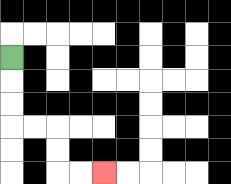{'start': '[0, 2]', 'end': '[4, 7]', 'path_directions': 'D,D,D,R,R,D,D,R,R', 'path_coordinates': '[[0, 2], [0, 3], [0, 4], [0, 5], [1, 5], [2, 5], [2, 6], [2, 7], [3, 7], [4, 7]]'}